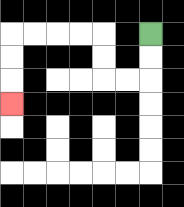{'start': '[6, 1]', 'end': '[0, 4]', 'path_directions': 'D,D,L,L,U,U,L,L,L,L,D,D,D', 'path_coordinates': '[[6, 1], [6, 2], [6, 3], [5, 3], [4, 3], [4, 2], [4, 1], [3, 1], [2, 1], [1, 1], [0, 1], [0, 2], [0, 3], [0, 4]]'}